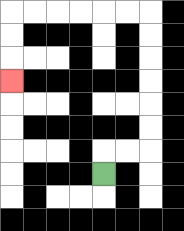{'start': '[4, 7]', 'end': '[0, 3]', 'path_directions': 'U,R,R,U,U,U,U,U,U,L,L,L,L,L,L,D,D,D', 'path_coordinates': '[[4, 7], [4, 6], [5, 6], [6, 6], [6, 5], [6, 4], [6, 3], [6, 2], [6, 1], [6, 0], [5, 0], [4, 0], [3, 0], [2, 0], [1, 0], [0, 0], [0, 1], [0, 2], [0, 3]]'}